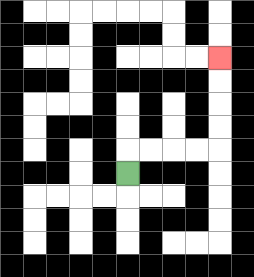{'start': '[5, 7]', 'end': '[9, 2]', 'path_directions': 'U,R,R,R,R,U,U,U,U', 'path_coordinates': '[[5, 7], [5, 6], [6, 6], [7, 6], [8, 6], [9, 6], [9, 5], [9, 4], [9, 3], [9, 2]]'}